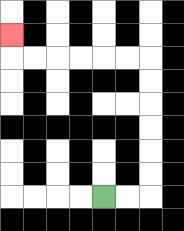{'start': '[4, 8]', 'end': '[0, 1]', 'path_directions': 'R,R,U,U,U,U,U,U,L,L,L,L,L,L,U', 'path_coordinates': '[[4, 8], [5, 8], [6, 8], [6, 7], [6, 6], [6, 5], [6, 4], [6, 3], [6, 2], [5, 2], [4, 2], [3, 2], [2, 2], [1, 2], [0, 2], [0, 1]]'}